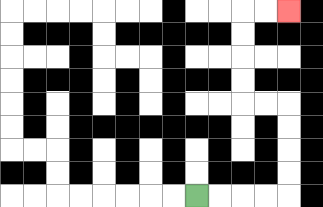{'start': '[8, 8]', 'end': '[12, 0]', 'path_directions': 'R,R,R,R,U,U,U,U,L,L,U,U,U,U,R,R', 'path_coordinates': '[[8, 8], [9, 8], [10, 8], [11, 8], [12, 8], [12, 7], [12, 6], [12, 5], [12, 4], [11, 4], [10, 4], [10, 3], [10, 2], [10, 1], [10, 0], [11, 0], [12, 0]]'}